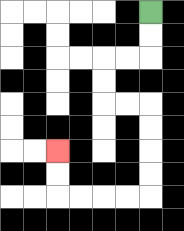{'start': '[6, 0]', 'end': '[2, 6]', 'path_directions': 'D,D,L,L,D,D,R,R,D,D,D,D,L,L,L,L,U,U', 'path_coordinates': '[[6, 0], [6, 1], [6, 2], [5, 2], [4, 2], [4, 3], [4, 4], [5, 4], [6, 4], [6, 5], [6, 6], [6, 7], [6, 8], [5, 8], [4, 8], [3, 8], [2, 8], [2, 7], [2, 6]]'}